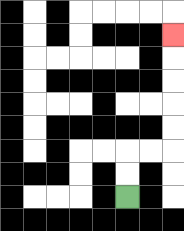{'start': '[5, 8]', 'end': '[7, 1]', 'path_directions': 'U,U,R,R,U,U,U,U,U', 'path_coordinates': '[[5, 8], [5, 7], [5, 6], [6, 6], [7, 6], [7, 5], [7, 4], [7, 3], [7, 2], [7, 1]]'}